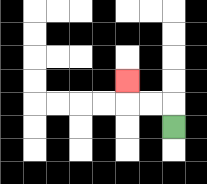{'start': '[7, 5]', 'end': '[5, 3]', 'path_directions': 'U,L,L,U', 'path_coordinates': '[[7, 5], [7, 4], [6, 4], [5, 4], [5, 3]]'}